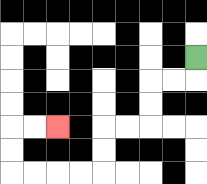{'start': '[8, 2]', 'end': '[2, 5]', 'path_directions': 'D,L,L,D,D,L,L,D,D,L,L,L,L,U,U,R,R', 'path_coordinates': '[[8, 2], [8, 3], [7, 3], [6, 3], [6, 4], [6, 5], [5, 5], [4, 5], [4, 6], [4, 7], [3, 7], [2, 7], [1, 7], [0, 7], [0, 6], [0, 5], [1, 5], [2, 5]]'}